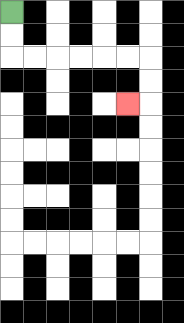{'start': '[0, 0]', 'end': '[5, 4]', 'path_directions': 'D,D,R,R,R,R,R,R,D,D,L', 'path_coordinates': '[[0, 0], [0, 1], [0, 2], [1, 2], [2, 2], [3, 2], [4, 2], [5, 2], [6, 2], [6, 3], [6, 4], [5, 4]]'}